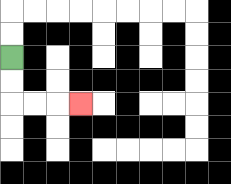{'start': '[0, 2]', 'end': '[3, 4]', 'path_directions': 'D,D,R,R,R', 'path_coordinates': '[[0, 2], [0, 3], [0, 4], [1, 4], [2, 4], [3, 4]]'}